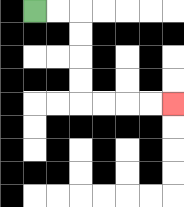{'start': '[1, 0]', 'end': '[7, 4]', 'path_directions': 'R,R,D,D,D,D,R,R,R,R', 'path_coordinates': '[[1, 0], [2, 0], [3, 0], [3, 1], [3, 2], [3, 3], [3, 4], [4, 4], [5, 4], [6, 4], [7, 4]]'}